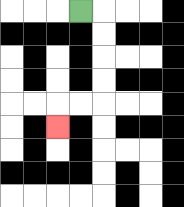{'start': '[3, 0]', 'end': '[2, 5]', 'path_directions': 'R,D,D,D,D,L,L,D', 'path_coordinates': '[[3, 0], [4, 0], [4, 1], [4, 2], [4, 3], [4, 4], [3, 4], [2, 4], [2, 5]]'}